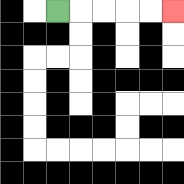{'start': '[2, 0]', 'end': '[7, 0]', 'path_directions': 'R,R,R,R,R', 'path_coordinates': '[[2, 0], [3, 0], [4, 0], [5, 0], [6, 0], [7, 0]]'}